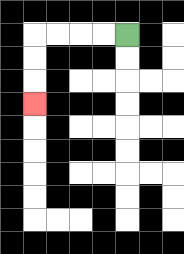{'start': '[5, 1]', 'end': '[1, 4]', 'path_directions': 'L,L,L,L,D,D,D', 'path_coordinates': '[[5, 1], [4, 1], [3, 1], [2, 1], [1, 1], [1, 2], [1, 3], [1, 4]]'}